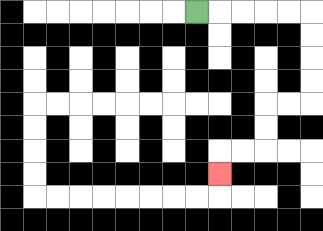{'start': '[8, 0]', 'end': '[9, 7]', 'path_directions': 'R,R,R,R,R,D,D,D,D,L,L,D,D,L,L,D', 'path_coordinates': '[[8, 0], [9, 0], [10, 0], [11, 0], [12, 0], [13, 0], [13, 1], [13, 2], [13, 3], [13, 4], [12, 4], [11, 4], [11, 5], [11, 6], [10, 6], [9, 6], [9, 7]]'}